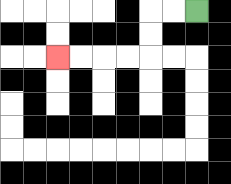{'start': '[8, 0]', 'end': '[2, 2]', 'path_directions': 'L,L,D,D,L,L,L,L', 'path_coordinates': '[[8, 0], [7, 0], [6, 0], [6, 1], [6, 2], [5, 2], [4, 2], [3, 2], [2, 2]]'}